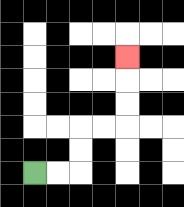{'start': '[1, 7]', 'end': '[5, 2]', 'path_directions': 'R,R,U,U,R,R,U,U,U', 'path_coordinates': '[[1, 7], [2, 7], [3, 7], [3, 6], [3, 5], [4, 5], [5, 5], [5, 4], [5, 3], [5, 2]]'}